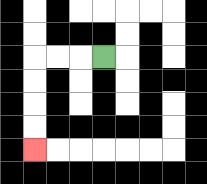{'start': '[4, 2]', 'end': '[1, 6]', 'path_directions': 'L,L,L,D,D,D,D', 'path_coordinates': '[[4, 2], [3, 2], [2, 2], [1, 2], [1, 3], [1, 4], [1, 5], [1, 6]]'}